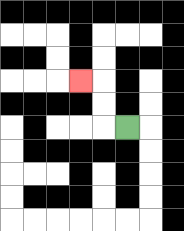{'start': '[5, 5]', 'end': '[3, 3]', 'path_directions': 'L,U,U,L', 'path_coordinates': '[[5, 5], [4, 5], [4, 4], [4, 3], [3, 3]]'}